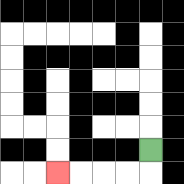{'start': '[6, 6]', 'end': '[2, 7]', 'path_directions': 'D,L,L,L,L', 'path_coordinates': '[[6, 6], [6, 7], [5, 7], [4, 7], [3, 7], [2, 7]]'}